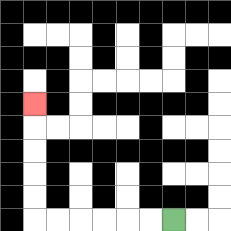{'start': '[7, 9]', 'end': '[1, 4]', 'path_directions': 'L,L,L,L,L,L,U,U,U,U,U', 'path_coordinates': '[[7, 9], [6, 9], [5, 9], [4, 9], [3, 9], [2, 9], [1, 9], [1, 8], [1, 7], [1, 6], [1, 5], [1, 4]]'}